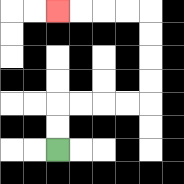{'start': '[2, 6]', 'end': '[2, 0]', 'path_directions': 'U,U,R,R,R,R,U,U,U,U,L,L,L,L', 'path_coordinates': '[[2, 6], [2, 5], [2, 4], [3, 4], [4, 4], [5, 4], [6, 4], [6, 3], [6, 2], [6, 1], [6, 0], [5, 0], [4, 0], [3, 0], [2, 0]]'}